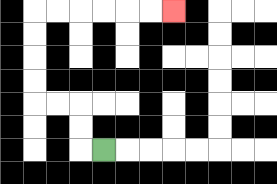{'start': '[4, 6]', 'end': '[7, 0]', 'path_directions': 'L,U,U,L,L,U,U,U,U,R,R,R,R,R,R', 'path_coordinates': '[[4, 6], [3, 6], [3, 5], [3, 4], [2, 4], [1, 4], [1, 3], [1, 2], [1, 1], [1, 0], [2, 0], [3, 0], [4, 0], [5, 0], [6, 0], [7, 0]]'}